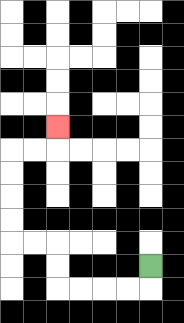{'start': '[6, 11]', 'end': '[2, 5]', 'path_directions': 'D,L,L,L,L,U,U,L,L,U,U,U,U,R,R,U', 'path_coordinates': '[[6, 11], [6, 12], [5, 12], [4, 12], [3, 12], [2, 12], [2, 11], [2, 10], [1, 10], [0, 10], [0, 9], [0, 8], [0, 7], [0, 6], [1, 6], [2, 6], [2, 5]]'}